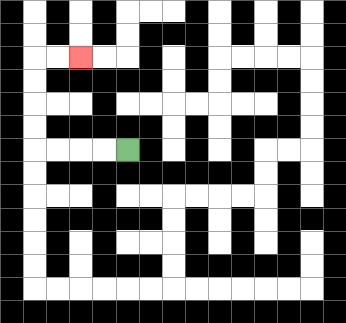{'start': '[5, 6]', 'end': '[3, 2]', 'path_directions': 'L,L,L,L,U,U,U,U,R,R', 'path_coordinates': '[[5, 6], [4, 6], [3, 6], [2, 6], [1, 6], [1, 5], [1, 4], [1, 3], [1, 2], [2, 2], [3, 2]]'}